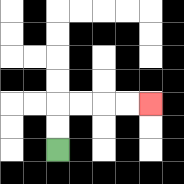{'start': '[2, 6]', 'end': '[6, 4]', 'path_directions': 'U,U,R,R,R,R', 'path_coordinates': '[[2, 6], [2, 5], [2, 4], [3, 4], [4, 4], [5, 4], [6, 4]]'}